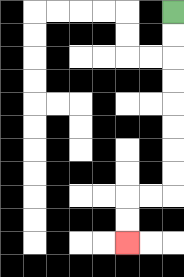{'start': '[7, 0]', 'end': '[5, 10]', 'path_directions': 'D,D,D,D,D,D,D,D,L,L,D,D', 'path_coordinates': '[[7, 0], [7, 1], [7, 2], [7, 3], [7, 4], [7, 5], [7, 6], [7, 7], [7, 8], [6, 8], [5, 8], [5, 9], [5, 10]]'}